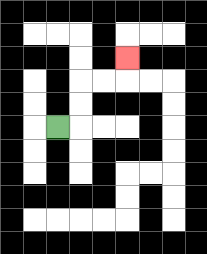{'start': '[2, 5]', 'end': '[5, 2]', 'path_directions': 'R,U,U,R,R,U', 'path_coordinates': '[[2, 5], [3, 5], [3, 4], [3, 3], [4, 3], [5, 3], [5, 2]]'}